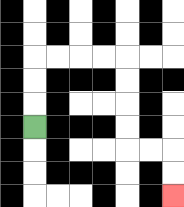{'start': '[1, 5]', 'end': '[7, 8]', 'path_directions': 'U,U,U,R,R,R,R,D,D,D,D,R,R,D,D', 'path_coordinates': '[[1, 5], [1, 4], [1, 3], [1, 2], [2, 2], [3, 2], [4, 2], [5, 2], [5, 3], [5, 4], [5, 5], [5, 6], [6, 6], [7, 6], [7, 7], [7, 8]]'}